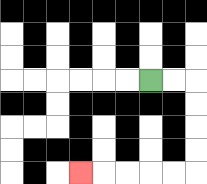{'start': '[6, 3]', 'end': '[3, 7]', 'path_directions': 'R,R,D,D,D,D,L,L,L,L,L', 'path_coordinates': '[[6, 3], [7, 3], [8, 3], [8, 4], [8, 5], [8, 6], [8, 7], [7, 7], [6, 7], [5, 7], [4, 7], [3, 7]]'}